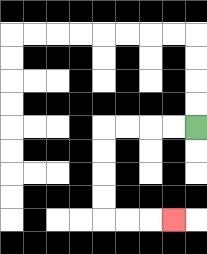{'start': '[8, 5]', 'end': '[7, 9]', 'path_directions': 'L,L,L,L,D,D,D,D,R,R,R', 'path_coordinates': '[[8, 5], [7, 5], [6, 5], [5, 5], [4, 5], [4, 6], [4, 7], [4, 8], [4, 9], [5, 9], [6, 9], [7, 9]]'}